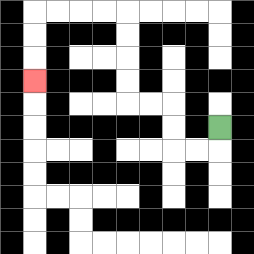{'start': '[9, 5]', 'end': '[1, 3]', 'path_directions': 'D,L,L,U,U,L,L,U,U,U,U,L,L,L,L,D,D,D', 'path_coordinates': '[[9, 5], [9, 6], [8, 6], [7, 6], [7, 5], [7, 4], [6, 4], [5, 4], [5, 3], [5, 2], [5, 1], [5, 0], [4, 0], [3, 0], [2, 0], [1, 0], [1, 1], [1, 2], [1, 3]]'}